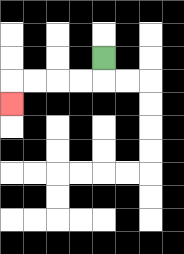{'start': '[4, 2]', 'end': '[0, 4]', 'path_directions': 'D,L,L,L,L,D', 'path_coordinates': '[[4, 2], [4, 3], [3, 3], [2, 3], [1, 3], [0, 3], [0, 4]]'}